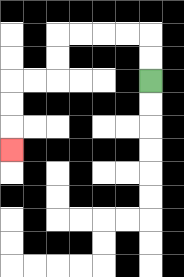{'start': '[6, 3]', 'end': '[0, 6]', 'path_directions': 'U,U,L,L,L,L,D,D,L,L,D,D,D', 'path_coordinates': '[[6, 3], [6, 2], [6, 1], [5, 1], [4, 1], [3, 1], [2, 1], [2, 2], [2, 3], [1, 3], [0, 3], [0, 4], [0, 5], [0, 6]]'}